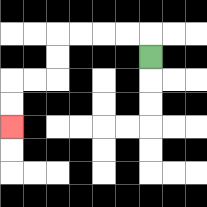{'start': '[6, 2]', 'end': '[0, 5]', 'path_directions': 'U,L,L,L,L,D,D,L,L,D,D', 'path_coordinates': '[[6, 2], [6, 1], [5, 1], [4, 1], [3, 1], [2, 1], [2, 2], [2, 3], [1, 3], [0, 3], [0, 4], [0, 5]]'}